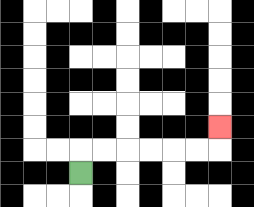{'start': '[3, 7]', 'end': '[9, 5]', 'path_directions': 'U,R,R,R,R,R,R,U', 'path_coordinates': '[[3, 7], [3, 6], [4, 6], [5, 6], [6, 6], [7, 6], [8, 6], [9, 6], [9, 5]]'}